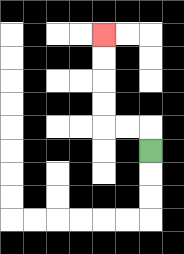{'start': '[6, 6]', 'end': '[4, 1]', 'path_directions': 'U,L,L,U,U,U,U', 'path_coordinates': '[[6, 6], [6, 5], [5, 5], [4, 5], [4, 4], [4, 3], [4, 2], [4, 1]]'}